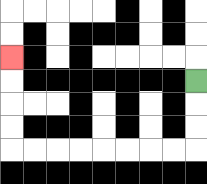{'start': '[8, 3]', 'end': '[0, 2]', 'path_directions': 'D,D,D,L,L,L,L,L,L,L,L,U,U,U,U', 'path_coordinates': '[[8, 3], [8, 4], [8, 5], [8, 6], [7, 6], [6, 6], [5, 6], [4, 6], [3, 6], [2, 6], [1, 6], [0, 6], [0, 5], [0, 4], [0, 3], [0, 2]]'}